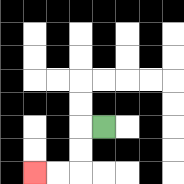{'start': '[4, 5]', 'end': '[1, 7]', 'path_directions': 'L,D,D,L,L', 'path_coordinates': '[[4, 5], [3, 5], [3, 6], [3, 7], [2, 7], [1, 7]]'}